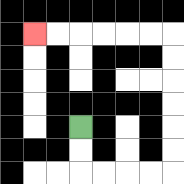{'start': '[3, 5]', 'end': '[1, 1]', 'path_directions': 'D,D,R,R,R,R,U,U,U,U,U,U,L,L,L,L,L,L', 'path_coordinates': '[[3, 5], [3, 6], [3, 7], [4, 7], [5, 7], [6, 7], [7, 7], [7, 6], [7, 5], [7, 4], [7, 3], [7, 2], [7, 1], [6, 1], [5, 1], [4, 1], [3, 1], [2, 1], [1, 1]]'}